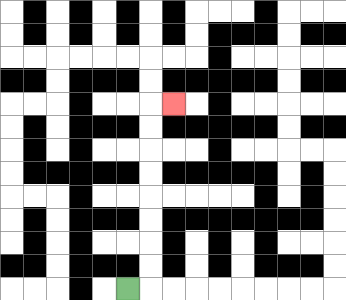{'start': '[5, 12]', 'end': '[7, 4]', 'path_directions': 'R,U,U,U,U,U,U,U,U,R', 'path_coordinates': '[[5, 12], [6, 12], [6, 11], [6, 10], [6, 9], [6, 8], [6, 7], [6, 6], [6, 5], [6, 4], [7, 4]]'}